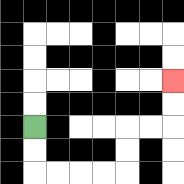{'start': '[1, 5]', 'end': '[7, 3]', 'path_directions': 'D,D,R,R,R,R,U,U,R,R,U,U', 'path_coordinates': '[[1, 5], [1, 6], [1, 7], [2, 7], [3, 7], [4, 7], [5, 7], [5, 6], [5, 5], [6, 5], [7, 5], [7, 4], [7, 3]]'}